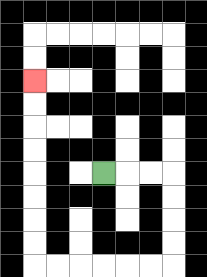{'start': '[4, 7]', 'end': '[1, 3]', 'path_directions': 'R,R,R,D,D,D,D,L,L,L,L,L,L,U,U,U,U,U,U,U,U', 'path_coordinates': '[[4, 7], [5, 7], [6, 7], [7, 7], [7, 8], [7, 9], [7, 10], [7, 11], [6, 11], [5, 11], [4, 11], [3, 11], [2, 11], [1, 11], [1, 10], [1, 9], [1, 8], [1, 7], [1, 6], [1, 5], [1, 4], [1, 3]]'}